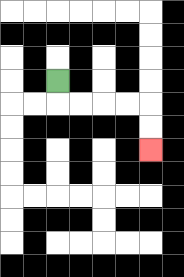{'start': '[2, 3]', 'end': '[6, 6]', 'path_directions': 'D,R,R,R,R,D,D', 'path_coordinates': '[[2, 3], [2, 4], [3, 4], [4, 4], [5, 4], [6, 4], [6, 5], [6, 6]]'}